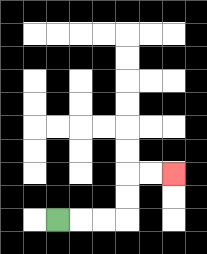{'start': '[2, 9]', 'end': '[7, 7]', 'path_directions': 'R,R,R,U,U,R,R', 'path_coordinates': '[[2, 9], [3, 9], [4, 9], [5, 9], [5, 8], [5, 7], [6, 7], [7, 7]]'}